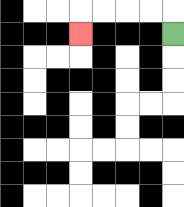{'start': '[7, 1]', 'end': '[3, 1]', 'path_directions': 'U,L,L,L,L,D', 'path_coordinates': '[[7, 1], [7, 0], [6, 0], [5, 0], [4, 0], [3, 0], [3, 1]]'}